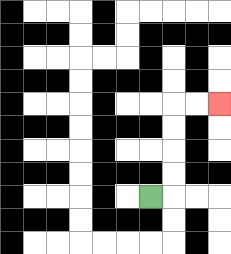{'start': '[6, 8]', 'end': '[9, 4]', 'path_directions': 'R,U,U,U,U,R,R', 'path_coordinates': '[[6, 8], [7, 8], [7, 7], [7, 6], [7, 5], [7, 4], [8, 4], [9, 4]]'}